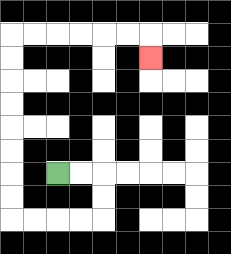{'start': '[2, 7]', 'end': '[6, 2]', 'path_directions': 'R,R,D,D,L,L,L,L,U,U,U,U,U,U,U,U,R,R,R,R,R,R,D', 'path_coordinates': '[[2, 7], [3, 7], [4, 7], [4, 8], [4, 9], [3, 9], [2, 9], [1, 9], [0, 9], [0, 8], [0, 7], [0, 6], [0, 5], [0, 4], [0, 3], [0, 2], [0, 1], [1, 1], [2, 1], [3, 1], [4, 1], [5, 1], [6, 1], [6, 2]]'}